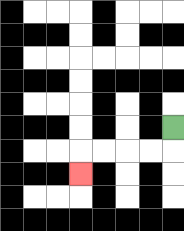{'start': '[7, 5]', 'end': '[3, 7]', 'path_directions': 'D,L,L,L,L,D', 'path_coordinates': '[[7, 5], [7, 6], [6, 6], [5, 6], [4, 6], [3, 6], [3, 7]]'}